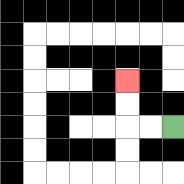{'start': '[7, 5]', 'end': '[5, 3]', 'path_directions': 'L,L,U,U', 'path_coordinates': '[[7, 5], [6, 5], [5, 5], [5, 4], [5, 3]]'}